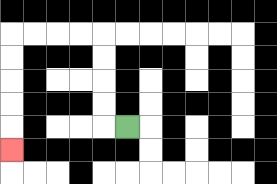{'start': '[5, 5]', 'end': '[0, 6]', 'path_directions': 'L,U,U,U,U,L,L,L,L,D,D,D,D,D', 'path_coordinates': '[[5, 5], [4, 5], [4, 4], [4, 3], [4, 2], [4, 1], [3, 1], [2, 1], [1, 1], [0, 1], [0, 2], [0, 3], [0, 4], [0, 5], [0, 6]]'}